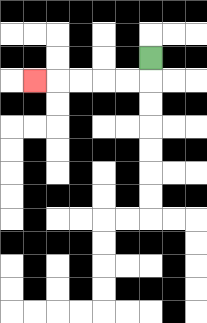{'start': '[6, 2]', 'end': '[1, 3]', 'path_directions': 'D,L,L,L,L,L', 'path_coordinates': '[[6, 2], [6, 3], [5, 3], [4, 3], [3, 3], [2, 3], [1, 3]]'}